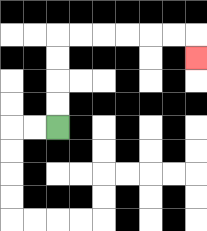{'start': '[2, 5]', 'end': '[8, 2]', 'path_directions': 'U,U,U,U,R,R,R,R,R,R,D', 'path_coordinates': '[[2, 5], [2, 4], [2, 3], [2, 2], [2, 1], [3, 1], [4, 1], [5, 1], [6, 1], [7, 1], [8, 1], [8, 2]]'}